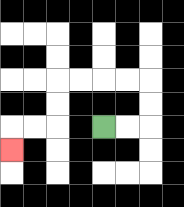{'start': '[4, 5]', 'end': '[0, 6]', 'path_directions': 'R,R,U,U,L,L,L,L,D,D,L,L,D', 'path_coordinates': '[[4, 5], [5, 5], [6, 5], [6, 4], [6, 3], [5, 3], [4, 3], [3, 3], [2, 3], [2, 4], [2, 5], [1, 5], [0, 5], [0, 6]]'}